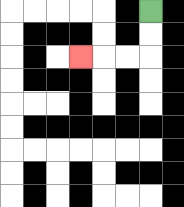{'start': '[6, 0]', 'end': '[3, 2]', 'path_directions': 'D,D,L,L,L', 'path_coordinates': '[[6, 0], [6, 1], [6, 2], [5, 2], [4, 2], [3, 2]]'}